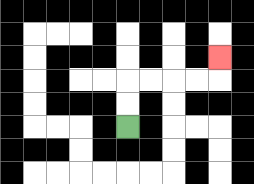{'start': '[5, 5]', 'end': '[9, 2]', 'path_directions': 'U,U,R,R,R,R,U', 'path_coordinates': '[[5, 5], [5, 4], [5, 3], [6, 3], [7, 3], [8, 3], [9, 3], [9, 2]]'}